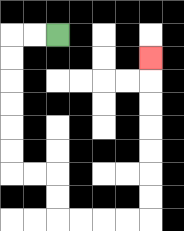{'start': '[2, 1]', 'end': '[6, 2]', 'path_directions': 'L,L,D,D,D,D,D,D,R,R,D,D,R,R,R,R,U,U,U,U,U,U,U', 'path_coordinates': '[[2, 1], [1, 1], [0, 1], [0, 2], [0, 3], [0, 4], [0, 5], [0, 6], [0, 7], [1, 7], [2, 7], [2, 8], [2, 9], [3, 9], [4, 9], [5, 9], [6, 9], [6, 8], [6, 7], [6, 6], [6, 5], [6, 4], [6, 3], [6, 2]]'}